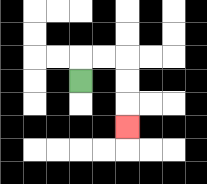{'start': '[3, 3]', 'end': '[5, 5]', 'path_directions': 'U,R,R,D,D,D', 'path_coordinates': '[[3, 3], [3, 2], [4, 2], [5, 2], [5, 3], [5, 4], [5, 5]]'}